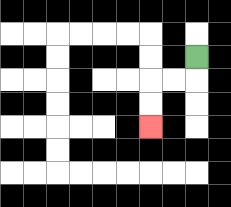{'start': '[8, 2]', 'end': '[6, 5]', 'path_directions': 'D,L,L,D,D', 'path_coordinates': '[[8, 2], [8, 3], [7, 3], [6, 3], [6, 4], [6, 5]]'}